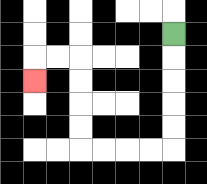{'start': '[7, 1]', 'end': '[1, 3]', 'path_directions': 'D,D,D,D,D,L,L,L,L,U,U,U,U,L,L,D', 'path_coordinates': '[[7, 1], [7, 2], [7, 3], [7, 4], [7, 5], [7, 6], [6, 6], [5, 6], [4, 6], [3, 6], [3, 5], [3, 4], [3, 3], [3, 2], [2, 2], [1, 2], [1, 3]]'}